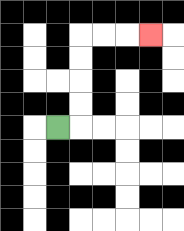{'start': '[2, 5]', 'end': '[6, 1]', 'path_directions': 'R,U,U,U,U,R,R,R', 'path_coordinates': '[[2, 5], [3, 5], [3, 4], [3, 3], [3, 2], [3, 1], [4, 1], [5, 1], [6, 1]]'}